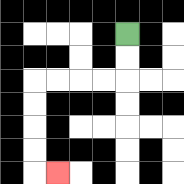{'start': '[5, 1]', 'end': '[2, 7]', 'path_directions': 'D,D,L,L,L,L,D,D,D,D,R', 'path_coordinates': '[[5, 1], [5, 2], [5, 3], [4, 3], [3, 3], [2, 3], [1, 3], [1, 4], [1, 5], [1, 6], [1, 7], [2, 7]]'}